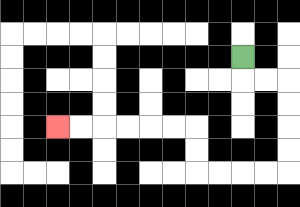{'start': '[10, 2]', 'end': '[2, 5]', 'path_directions': 'D,R,R,D,D,D,D,L,L,L,L,U,U,L,L,L,L,L,L', 'path_coordinates': '[[10, 2], [10, 3], [11, 3], [12, 3], [12, 4], [12, 5], [12, 6], [12, 7], [11, 7], [10, 7], [9, 7], [8, 7], [8, 6], [8, 5], [7, 5], [6, 5], [5, 5], [4, 5], [3, 5], [2, 5]]'}